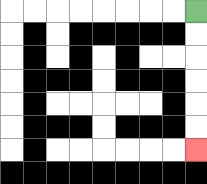{'start': '[8, 0]', 'end': '[8, 6]', 'path_directions': 'D,D,D,D,D,D', 'path_coordinates': '[[8, 0], [8, 1], [8, 2], [8, 3], [8, 4], [8, 5], [8, 6]]'}